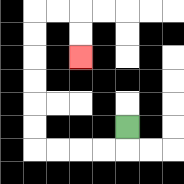{'start': '[5, 5]', 'end': '[3, 2]', 'path_directions': 'D,L,L,L,L,U,U,U,U,U,U,R,R,D,D', 'path_coordinates': '[[5, 5], [5, 6], [4, 6], [3, 6], [2, 6], [1, 6], [1, 5], [1, 4], [1, 3], [1, 2], [1, 1], [1, 0], [2, 0], [3, 0], [3, 1], [3, 2]]'}